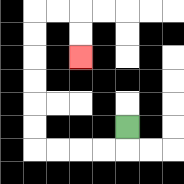{'start': '[5, 5]', 'end': '[3, 2]', 'path_directions': 'D,L,L,L,L,U,U,U,U,U,U,R,R,D,D', 'path_coordinates': '[[5, 5], [5, 6], [4, 6], [3, 6], [2, 6], [1, 6], [1, 5], [1, 4], [1, 3], [1, 2], [1, 1], [1, 0], [2, 0], [3, 0], [3, 1], [3, 2]]'}